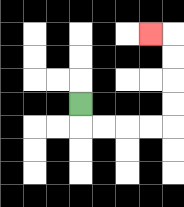{'start': '[3, 4]', 'end': '[6, 1]', 'path_directions': 'D,R,R,R,R,U,U,U,U,L', 'path_coordinates': '[[3, 4], [3, 5], [4, 5], [5, 5], [6, 5], [7, 5], [7, 4], [7, 3], [7, 2], [7, 1], [6, 1]]'}